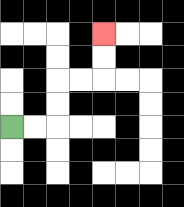{'start': '[0, 5]', 'end': '[4, 1]', 'path_directions': 'R,R,U,U,R,R,U,U', 'path_coordinates': '[[0, 5], [1, 5], [2, 5], [2, 4], [2, 3], [3, 3], [4, 3], [4, 2], [4, 1]]'}